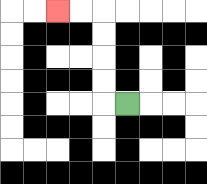{'start': '[5, 4]', 'end': '[2, 0]', 'path_directions': 'L,U,U,U,U,L,L', 'path_coordinates': '[[5, 4], [4, 4], [4, 3], [4, 2], [4, 1], [4, 0], [3, 0], [2, 0]]'}